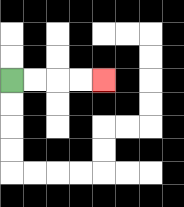{'start': '[0, 3]', 'end': '[4, 3]', 'path_directions': 'R,R,R,R', 'path_coordinates': '[[0, 3], [1, 3], [2, 3], [3, 3], [4, 3]]'}